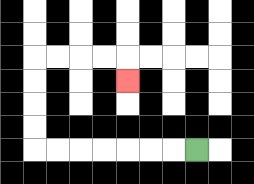{'start': '[8, 6]', 'end': '[5, 3]', 'path_directions': 'L,L,L,L,L,L,L,U,U,U,U,R,R,R,R,D', 'path_coordinates': '[[8, 6], [7, 6], [6, 6], [5, 6], [4, 6], [3, 6], [2, 6], [1, 6], [1, 5], [1, 4], [1, 3], [1, 2], [2, 2], [3, 2], [4, 2], [5, 2], [5, 3]]'}